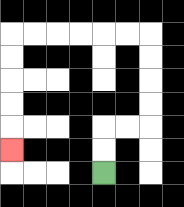{'start': '[4, 7]', 'end': '[0, 6]', 'path_directions': 'U,U,R,R,U,U,U,U,L,L,L,L,L,L,D,D,D,D,D', 'path_coordinates': '[[4, 7], [4, 6], [4, 5], [5, 5], [6, 5], [6, 4], [6, 3], [6, 2], [6, 1], [5, 1], [4, 1], [3, 1], [2, 1], [1, 1], [0, 1], [0, 2], [0, 3], [0, 4], [0, 5], [0, 6]]'}